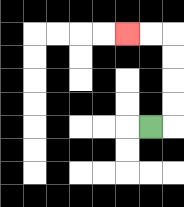{'start': '[6, 5]', 'end': '[5, 1]', 'path_directions': 'R,U,U,U,U,L,L', 'path_coordinates': '[[6, 5], [7, 5], [7, 4], [7, 3], [7, 2], [7, 1], [6, 1], [5, 1]]'}